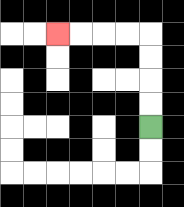{'start': '[6, 5]', 'end': '[2, 1]', 'path_directions': 'U,U,U,U,L,L,L,L', 'path_coordinates': '[[6, 5], [6, 4], [6, 3], [6, 2], [6, 1], [5, 1], [4, 1], [3, 1], [2, 1]]'}